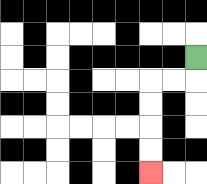{'start': '[8, 2]', 'end': '[6, 7]', 'path_directions': 'D,L,L,D,D,D,D', 'path_coordinates': '[[8, 2], [8, 3], [7, 3], [6, 3], [6, 4], [6, 5], [6, 6], [6, 7]]'}